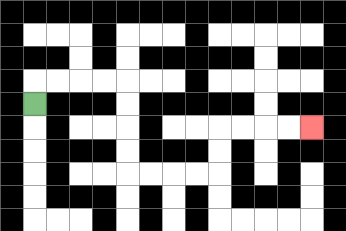{'start': '[1, 4]', 'end': '[13, 5]', 'path_directions': 'U,R,R,R,R,D,D,D,D,R,R,R,R,U,U,R,R,R,R', 'path_coordinates': '[[1, 4], [1, 3], [2, 3], [3, 3], [4, 3], [5, 3], [5, 4], [5, 5], [5, 6], [5, 7], [6, 7], [7, 7], [8, 7], [9, 7], [9, 6], [9, 5], [10, 5], [11, 5], [12, 5], [13, 5]]'}